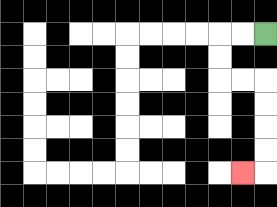{'start': '[11, 1]', 'end': '[10, 7]', 'path_directions': 'L,L,D,D,R,R,D,D,D,D,L', 'path_coordinates': '[[11, 1], [10, 1], [9, 1], [9, 2], [9, 3], [10, 3], [11, 3], [11, 4], [11, 5], [11, 6], [11, 7], [10, 7]]'}